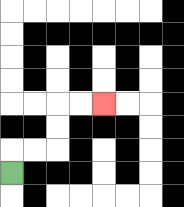{'start': '[0, 7]', 'end': '[4, 4]', 'path_directions': 'U,R,R,U,U,R,R', 'path_coordinates': '[[0, 7], [0, 6], [1, 6], [2, 6], [2, 5], [2, 4], [3, 4], [4, 4]]'}